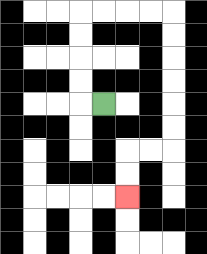{'start': '[4, 4]', 'end': '[5, 8]', 'path_directions': 'L,U,U,U,U,R,R,R,R,D,D,D,D,D,D,L,L,D,D', 'path_coordinates': '[[4, 4], [3, 4], [3, 3], [3, 2], [3, 1], [3, 0], [4, 0], [5, 0], [6, 0], [7, 0], [7, 1], [7, 2], [7, 3], [7, 4], [7, 5], [7, 6], [6, 6], [5, 6], [5, 7], [5, 8]]'}